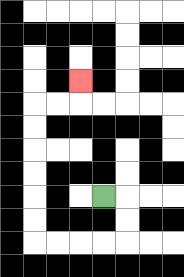{'start': '[4, 8]', 'end': '[3, 3]', 'path_directions': 'R,D,D,L,L,L,L,U,U,U,U,U,U,R,R,U', 'path_coordinates': '[[4, 8], [5, 8], [5, 9], [5, 10], [4, 10], [3, 10], [2, 10], [1, 10], [1, 9], [1, 8], [1, 7], [1, 6], [1, 5], [1, 4], [2, 4], [3, 4], [3, 3]]'}